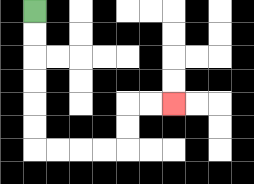{'start': '[1, 0]', 'end': '[7, 4]', 'path_directions': 'D,D,D,D,D,D,R,R,R,R,U,U,R,R', 'path_coordinates': '[[1, 0], [1, 1], [1, 2], [1, 3], [1, 4], [1, 5], [1, 6], [2, 6], [3, 6], [4, 6], [5, 6], [5, 5], [5, 4], [6, 4], [7, 4]]'}